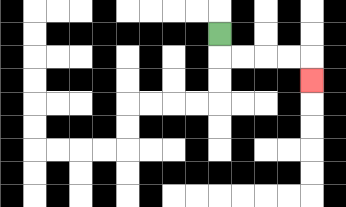{'start': '[9, 1]', 'end': '[13, 3]', 'path_directions': 'D,R,R,R,R,D', 'path_coordinates': '[[9, 1], [9, 2], [10, 2], [11, 2], [12, 2], [13, 2], [13, 3]]'}